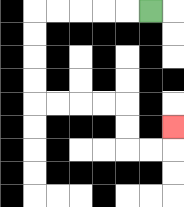{'start': '[6, 0]', 'end': '[7, 5]', 'path_directions': 'L,L,L,L,L,D,D,D,D,R,R,R,R,D,D,R,R,U', 'path_coordinates': '[[6, 0], [5, 0], [4, 0], [3, 0], [2, 0], [1, 0], [1, 1], [1, 2], [1, 3], [1, 4], [2, 4], [3, 4], [4, 4], [5, 4], [5, 5], [5, 6], [6, 6], [7, 6], [7, 5]]'}